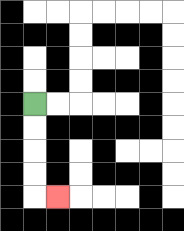{'start': '[1, 4]', 'end': '[2, 8]', 'path_directions': 'D,D,D,D,R', 'path_coordinates': '[[1, 4], [1, 5], [1, 6], [1, 7], [1, 8], [2, 8]]'}